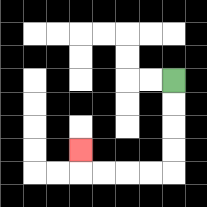{'start': '[7, 3]', 'end': '[3, 6]', 'path_directions': 'D,D,D,D,L,L,L,L,U', 'path_coordinates': '[[7, 3], [7, 4], [7, 5], [7, 6], [7, 7], [6, 7], [5, 7], [4, 7], [3, 7], [3, 6]]'}